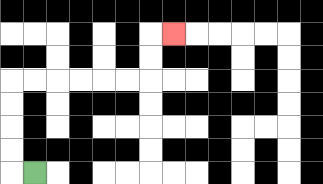{'start': '[1, 7]', 'end': '[7, 1]', 'path_directions': 'L,U,U,U,U,R,R,R,R,R,R,U,U,R', 'path_coordinates': '[[1, 7], [0, 7], [0, 6], [0, 5], [0, 4], [0, 3], [1, 3], [2, 3], [3, 3], [4, 3], [5, 3], [6, 3], [6, 2], [6, 1], [7, 1]]'}